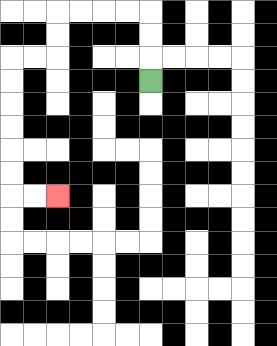{'start': '[6, 3]', 'end': '[2, 8]', 'path_directions': 'U,U,U,L,L,L,L,D,D,L,L,D,D,D,D,D,D,R,R', 'path_coordinates': '[[6, 3], [6, 2], [6, 1], [6, 0], [5, 0], [4, 0], [3, 0], [2, 0], [2, 1], [2, 2], [1, 2], [0, 2], [0, 3], [0, 4], [0, 5], [0, 6], [0, 7], [0, 8], [1, 8], [2, 8]]'}